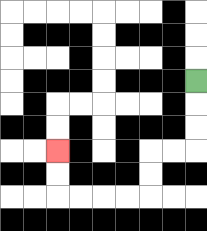{'start': '[8, 3]', 'end': '[2, 6]', 'path_directions': 'D,D,D,L,L,D,D,L,L,L,L,U,U', 'path_coordinates': '[[8, 3], [8, 4], [8, 5], [8, 6], [7, 6], [6, 6], [6, 7], [6, 8], [5, 8], [4, 8], [3, 8], [2, 8], [2, 7], [2, 6]]'}